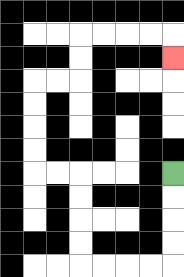{'start': '[7, 7]', 'end': '[7, 2]', 'path_directions': 'D,D,D,D,L,L,L,L,U,U,U,U,L,L,U,U,U,U,R,R,U,U,R,R,R,R,D', 'path_coordinates': '[[7, 7], [7, 8], [7, 9], [7, 10], [7, 11], [6, 11], [5, 11], [4, 11], [3, 11], [3, 10], [3, 9], [3, 8], [3, 7], [2, 7], [1, 7], [1, 6], [1, 5], [1, 4], [1, 3], [2, 3], [3, 3], [3, 2], [3, 1], [4, 1], [5, 1], [6, 1], [7, 1], [7, 2]]'}